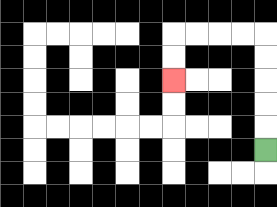{'start': '[11, 6]', 'end': '[7, 3]', 'path_directions': 'U,U,U,U,U,L,L,L,L,D,D', 'path_coordinates': '[[11, 6], [11, 5], [11, 4], [11, 3], [11, 2], [11, 1], [10, 1], [9, 1], [8, 1], [7, 1], [7, 2], [7, 3]]'}